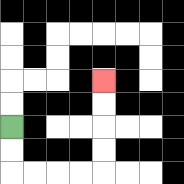{'start': '[0, 5]', 'end': '[4, 3]', 'path_directions': 'D,D,R,R,R,R,U,U,U,U', 'path_coordinates': '[[0, 5], [0, 6], [0, 7], [1, 7], [2, 7], [3, 7], [4, 7], [4, 6], [4, 5], [4, 4], [4, 3]]'}